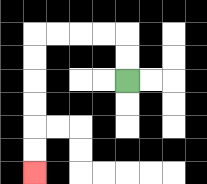{'start': '[5, 3]', 'end': '[1, 7]', 'path_directions': 'U,U,L,L,L,L,D,D,D,D,D,D', 'path_coordinates': '[[5, 3], [5, 2], [5, 1], [4, 1], [3, 1], [2, 1], [1, 1], [1, 2], [1, 3], [1, 4], [1, 5], [1, 6], [1, 7]]'}